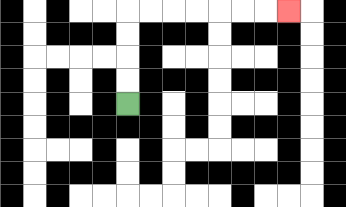{'start': '[5, 4]', 'end': '[12, 0]', 'path_directions': 'U,U,U,U,R,R,R,R,R,R,R', 'path_coordinates': '[[5, 4], [5, 3], [5, 2], [5, 1], [5, 0], [6, 0], [7, 0], [8, 0], [9, 0], [10, 0], [11, 0], [12, 0]]'}